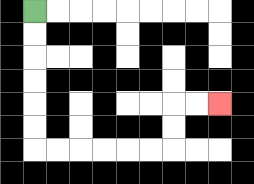{'start': '[1, 0]', 'end': '[9, 4]', 'path_directions': 'D,D,D,D,D,D,R,R,R,R,R,R,U,U,R,R', 'path_coordinates': '[[1, 0], [1, 1], [1, 2], [1, 3], [1, 4], [1, 5], [1, 6], [2, 6], [3, 6], [4, 6], [5, 6], [6, 6], [7, 6], [7, 5], [7, 4], [8, 4], [9, 4]]'}